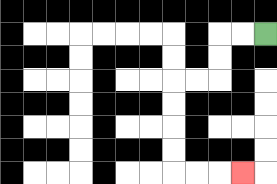{'start': '[11, 1]', 'end': '[10, 7]', 'path_directions': 'L,L,D,D,L,L,D,D,D,D,R,R,R', 'path_coordinates': '[[11, 1], [10, 1], [9, 1], [9, 2], [9, 3], [8, 3], [7, 3], [7, 4], [7, 5], [7, 6], [7, 7], [8, 7], [9, 7], [10, 7]]'}